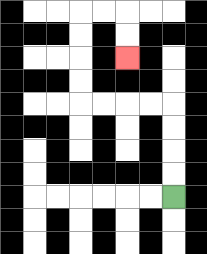{'start': '[7, 8]', 'end': '[5, 2]', 'path_directions': 'U,U,U,U,L,L,L,L,U,U,U,U,R,R,D,D', 'path_coordinates': '[[7, 8], [7, 7], [7, 6], [7, 5], [7, 4], [6, 4], [5, 4], [4, 4], [3, 4], [3, 3], [3, 2], [3, 1], [3, 0], [4, 0], [5, 0], [5, 1], [5, 2]]'}